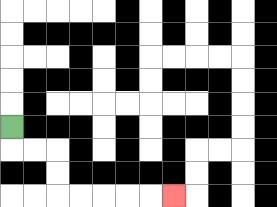{'start': '[0, 5]', 'end': '[7, 8]', 'path_directions': 'D,R,R,D,D,R,R,R,R,R', 'path_coordinates': '[[0, 5], [0, 6], [1, 6], [2, 6], [2, 7], [2, 8], [3, 8], [4, 8], [5, 8], [6, 8], [7, 8]]'}